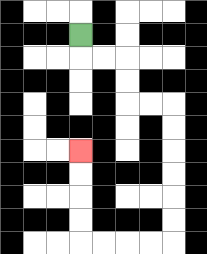{'start': '[3, 1]', 'end': '[3, 6]', 'path_directions': 'D,R,R,D,D,R,R,D,D,D,D,D,D,L,L,L,L,U,U,U,U', 'path_coordinates': '[[3, 1], [3, 2], [4, 2], [5, 2], [5, 3], [5, 4], [6, 4], [7, 4], [7, 5], [7, 6], [7, 7], [7, 8], [7, 9], [7, 10], [6, 10], [5, 10], [4, 10], [3, 10], [3, 9], [3, 8], [3, 7], [3, 6]]'}